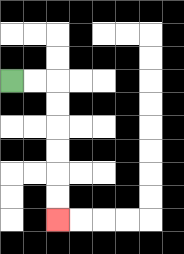{'start': '[0, 3]', 'end': '[2, 9]', 'path_directions': 'R,R,D,D,D,D,D,D', 'path_coordinates': '[[0, 3], [1, 3], [2, 3], [2, 4], [2, 5], [2, 6], [2, 7], [2, 8], [2, 9]]'}